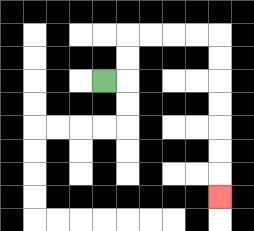{'start': '[4, 3]', 'end': '[9, 8]', 'path_directions': 'R,U,U,R,R,R,R,D,D,D,D,D,D,D', 'path_coordinates': '[[4, 3], [5, 3], [5, 2], [5, 1], [6, 1], [7, 1], [8, 1], [9, 1], [9, 2], [9, 3], [9, 4], [9, 5], [9, 6], [9, 7], [9, 8]]'}